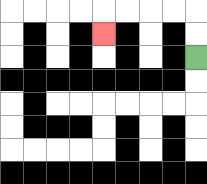{'start': '[8, 2]', 'end': '[4, 1]', 'path_directions': 'U,U,L,L,L,L,D', 'path_coordinates': '[[8, 2], [8, 1], [8, 0], [7, 0], [6, 0], [5, 0], [4, 0], [4, 1]]'}